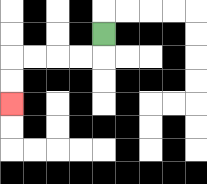{'start': '[4, 1]', 'end': '[0, 4]', 'path_directions': 'D,L,L,L,L,D,D', 'path_coordinates': '[[4, 1], [4, 2], [3, 2], [2, 2], [1, 2], [0, 2], [0, 3], [0, 4]]'}